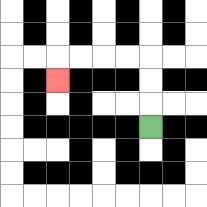{'start': '[6, 5]', 'end': '[2, 3]', 'path_directions': 'U,U,U,L,L,L,L,D', 'path_coordinates': '[[6, 5], [6, 4], [6, 3], [6, 2], [5, 2], [4, 2], [3, 2], [2, 2], [2, 3]]'}